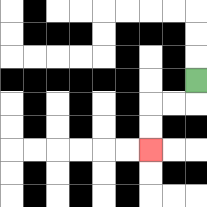{'start': '[8, 3]', 'end': '[6, 6]', 'path_directions': 'D,L,L,D,D', 'path_coordinates': '[[8, 3], [8, 4], [7, 4], [6, 4], [6, 5], [6, 6]]'}